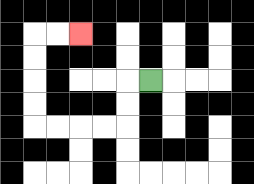{'start': '[6, 3]', 'end': '[3, 1]', 'path_directions': 'L,D,D,L,L,L,L,U,U,U,U,R,R', 'path_coordinates': '[[6, 3], [5, 3], [5, 4], [5, 5], [4, 5], [3, 5], [2, 5], [1, 5], [1, 4], [1, 3], [1, 2], [1, 1], [2, 1], [3, 1]]'}